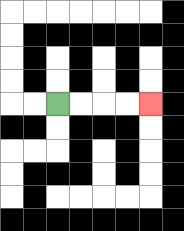{'start': '[2, 4]', 'end': '[6, 4]', 'path_directions': 'R,R,R,R', 'path_coordinates': '[[2, 4], [3, 4], [4, 4], [5, 4], [6, 4]]'}